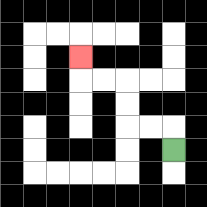{'start': '[7, 6]', 'end': '[3, 2]', 'path_directions': 'U,L,L,U,U,L,L,U', 'path_coordinates': '[[7, 6], [7, 5], [6, 5], [5, 5], [5, 4], [5, 3], [4, 3], [3, 3], [3, 2]]'}